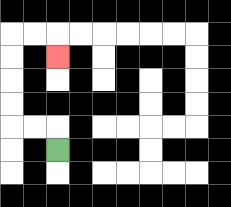{'start': '[2, 6]', 'end': '[2, 2]', 'path_directions': 'U,L,L,U,U,U,U,R,R,D', 'path_coordinates': '[[2, 6], [2, 5], [1, 5], [0, 5], [0, 4], [0, 3], [0, 2], [0, 1], [1, 1], [2, 1], [2, 2]]'}